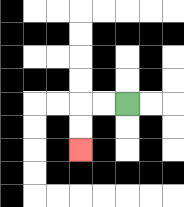{'start': '[5, 4]', 'end': '[3, 6]', 'path_directions': 'L,L,D,D', 'path_coordinates': '[[5, 4], [4, 4], [3, 4], [3, 5], [3, 6]]'}